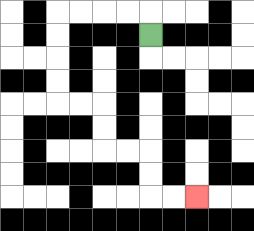{'start': '[6, 1]', 'end': '[8, 8]', 'path_directions': 'U,L,L,L,L,D,D,D,D,R,R,D,D,R,R,D,D,R,R', 'path_coordinates': '[[6, 1], [6, 0], [5, 0], [4, 0], [3, 0], [2, 0], [2, 1], [2, 2], [2, 3], [2, 4], [3, 4], [4, 4], [4, 5], [4, 6], [5, 6], [6, 6], [6, 7], [6, 8], [7, 8], [8, 8]]'}